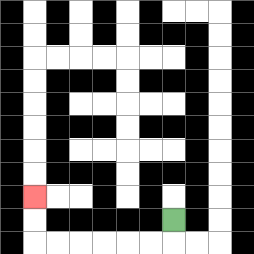{'start': '[7, 9]', 'end': '[1, 8]', 'path_directions': 'D,L,L,L,L,L,L,U,U', 'path_coordinates': '[[7, 9], [7, 10], [6, 10], [5, 10], [4, 10], [3, 10], [2, 10], [1, 10], [1, 9], [1, 8]]'}